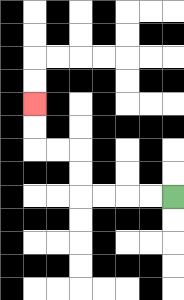{'start': '[7, 8]', 'end': '[1, 4]', 'path_directions': 'L,L,L,L,U,U,L,L,U,U', 'path_coordinates': '[[7, 8], [6, 8], [5, 8], [4, 8], [3, 8], [3, 7], [3, 6], [2, 6], [1, 6], [1, 5], [1, 4]]'}